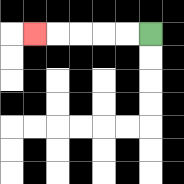{'start': '[6, 1]', 'end': '[1, 1]', 'path_directions': 'L,L,L,L,L', 'path_coordinates': '[[6, 1], [5, 1], [4, 1], [3, 1], [2, 1], [1, 1]]'}